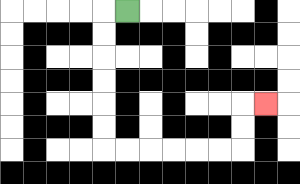{'start': '[5, 0]', 'end': '[11, 4]', 'path_directions': 'L,D,D,D,D,D,D,R,R,R,R,R,R,U,U,R', 'path_coordinates': '[[5, 0], [4, 0], [4, 1], [4, 2], [4, 3], [4, 4], [4, 5], [4, 6], [5, 6], [6, 6], [7, 6], [8, 6], [9, 6], [10, 6], [10, 5], [10, 4], [11, 4]]'}